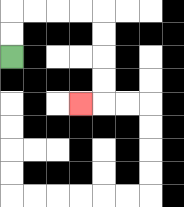{'start': '[0, 2]', 'end': '[3, 4]', 'path_directions': 'U,U,R,R,R,R,D,D,D,D,L', 'path_coordinates': '[[0, 2], [0, 1], [0, 0], [1, 0], [2, 0], [3, 0], [4, 0], [4, 1], [4, 2], [4, 3], [4, 4], [3, 4]]'}